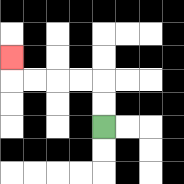{'start': '[4, 5]', 'end': '[0, 2]', 'path_directions': 'U,U,L,L,L,L,U', 'path_coordinates': '[[4, 5], [4, 4], [4, 3], [3, 3], [2, 3], [1, 3], [0, 3], [0, 2]]'}